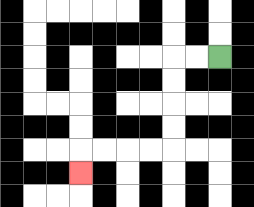{'start': '[9, 2]', 'end': '[3, 7]', 'path_directions': 'L,L,D,D,D,D,L,L,L,L,D', 'path_coordinates': '[[9, 2], [8, 2], [7, 2], [7, 3], [7, 4], [7, 5], [7, 6], [6, 6], [5, 6], [4, 6], [3, 6], [3, 7]]'}